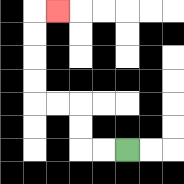{'start': '[5, 6]', 'end': '[2, 0]', 'path_directions': 'L,L,U,U,L,L,U,U,U,U,R', 'path_coordinates': '[[5, 6], [4, 6], [3, 6], [3, 5], [3, 4], [2, 4], [1, 4], [1, 3], [1, 2], [1, 1], [1, 0], [2, 0]]'}